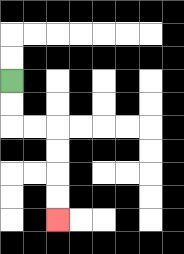{'start': '[0, 3]', 'end': '[2, 9]', 'path_directions': 'D,D,R,R,D,D,D,D', 'path_coordinates': '[[0, 3], [0, 4], [0, 5], [1, 5], [2, 5], [2, 6], [2, 7], [2, 8], [2, 9]]'}